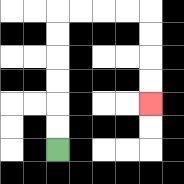{'start': '[2, 6]', 'end': '[6, 4]', 'path_directions': 'U,U,U,U,U,U,R,R,R,R,D,D,D,D', 'path_coordinates': '[[2, 6], [2, 5], [2, 4], [2, 3], [2, 2], [2, 1], [2, 0], [3, 0], [4, 0], [5, 0], [6, 0], [6, 1], [6, 2], [6, 3], [6, 4]]'}